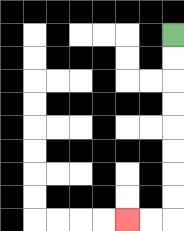{'start': '[7, 1]', 'end': '[5, 9]', 'path_directions': 'D,D,D,D,D,D,D,D,L,L', 'path_coordinates': '[[7, 1], [7, 2], [7, 3], [7, 4], [7, 5], [7, 6], [7, 7], [7, 8], [7, 9], [6, 9], [5, 9]]'}